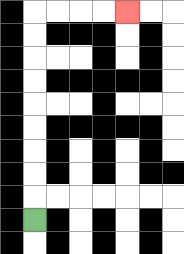{'start': '[1, 9]', 'end': '[5, 0]', 'path_directions': 'U,U,U,U,U,U,U,U,U,R,R,R,R', 'path_coordinates': '[[1, 9], [1, 8], [1, 7], [1, 6], [1, 5], [1, 4], [1, 3], [1, 2], [1, 1], [1, 0], [2, 0], [3, 0], [4, 0], [5, 0]]'}